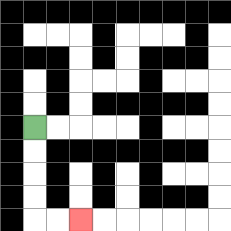{'start': '[1, 5]', 'end': '[3, 9]', 'path_directions': 'D,D,D,D,R,R', 'path_coordinates': '[[1, 5], [1, 6], [1, 7], [1, 8], [1, 9], [2, 9], [3, 9]]'}